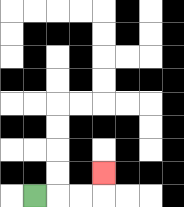{'start': '[1, 8]', 'end': '[4, 7]', 'path_directions': 'R,R,R,U', 'path_coordinates': '[[1, 8], [2, 8], [3, 8], [4, 8], [4, 7]]'}